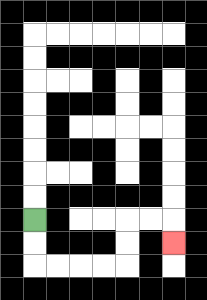{'start': '[1, 9]', 'end': '[7, 10]', 'path_directions': 'D,D,R,R,R,R,U,U,R,R,D', 'path_coordinates': '[[1, 9], [1, 10], [1, 11], [2, 11], [3, 11], [4, 11], [5, 11], [5, 10], [5, 9], [6, 9], [7, 9], [7, 10]]'}